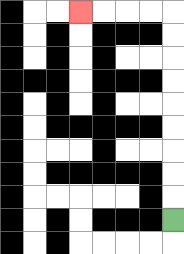{'start': '[7, 9]', 'end': '[3, 0]', 'path_directions': 'U,U,U,U,U,U,U,U,U,L,L,L,L', 'path_coordinates': '[[7, 9], [7, 8], [7, 7], [7, 6], [7, 5], [7, 4], [7, 3], [7, 2], [7, 1], [7, 0], [6, 0], [5, 0], [4, 0], [3, 0]]'}